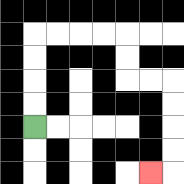{'start': '[1, 5]', 'end': '[6, 7]', 'path_directions': 'U,U,U,U,R,R,R,R,D,D,R,R,D,D,D,D,L', 'path_coordinates': '[[1, 5], [1, 4], [1, 3], [1, 2], [1, 1], [2, 1], [3, 1], [4, 1], [5, 1], [5, 2], [5, 3], [6, 3], [7, 3], [7, 4], [7, 5], [7, 6], [7, 7], [6, 7]]'}